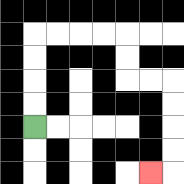{'start': '[1, 5]', 'end': '[6, 7]', 'path_directions': 'U,U,U,U,R,R,R,R,D,D,R,R,D,D,D,D,L', 'path_coordinates': '[[1, 5], [1, 4], [1, 3], [1, 2], [1, 1], [2, 1], [3, 1], [4, 1], [5, 1], [5, 2], [5, 3], [6, 3], [7, 3], [7, 4], [7, 5], [7, 6], [7, 7], [6, 7]]'}